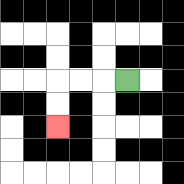{'start': '[5, 3]', 'end': '[2, 5]', 'path_directions': 'L,L,L,D,D', 'path_coordinates': '[[5, 3], [4, 3], [3, 3], [2, 3], [2, 4], [2, 5]]'}